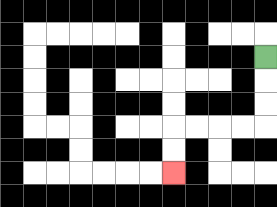{'start': '[11, 2]', 'end': '[7, 7]', 'path_directions': 'D,D,D,L,L,L,L,D,D', 'path_coordinates': '[[11, 2], [11, 3], [11, 4], [11, 5], [10, 5], [9, 5], [8, 5], [7, 5], [7, 6], [7, 7]]'}